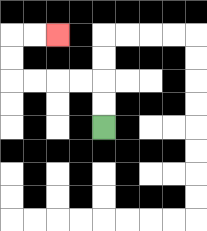{'start': '[4, 5]', 'end': '[2, 1]', 'path_directions': 'U,U,L,L,L,L,U,U,R,R', 'path_coordinates': '[[4, 5], [4, 4], [4, 3], [3, 3], [2, 3], [1, 3], [0, 3], [0, 2], [0, 1], [1, 1], [2, 1]]'}